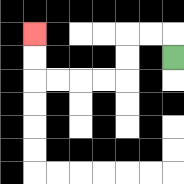{'start': '[7, 2]', 'end': '[1, 1]', 'path_directions': 'U,L,L,D,D,L,L,L,L,U,U', 'path_coordinates': '[[7, 2], [7, 1], [6, 1], [5, 1], [5, 2], [5, 3], [4, 3], [3, 3], [2, 3], [1, 3], [1, 2], [1, 1]]'}